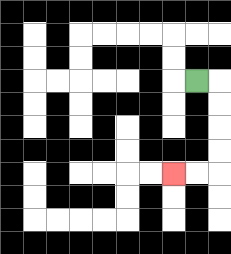{'start': '[8, 3]', 'end': '[7, 7]', 'path_directions': 'R,D,D,D,D,L,L', 'path_coordinates': '[[8, 3], [9, 3], [9, 4], [9, 5], [9, 6], [9, 7], [8, 7], [7, 7]]'}